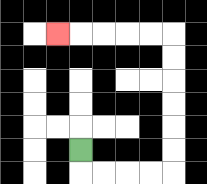{'start': '[3, 6]', 'end': '[2, 1]', 'path_directions': 'D,R,R,R,R,U,U,U,U,U,U,L,L,L,L,L', 'path_coordinates': '[[3, 6], [3, 7], [4, 7], [5, 7], [6, 7], [7, 7], [7, 6], [7, 5], [7, 4], [7, 3], [7, 2], [7, 1], [6, 1], [5, 1], [4, 1], [3, 1], [2, 1]]'}